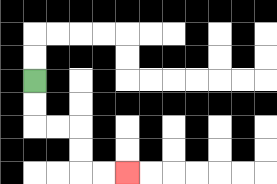{'start': '[1, 3]', 'end': '[5, 7]', 'path_directions': 'D,D,R,R,D,D,R,R', 'path_coordinates': '[[1, 3], [1, 4], [1, 5], [2, 5], [3, 5], [3, 6], [3, 7], [4, 7], [5, 7]]'}